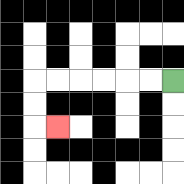{'start': '[7, 3]', 'end': '[2, 5]', 'path_directions': 'L,L,L,L,L,L,D,D,R', 'path_coordinates': '[[7, 3], [6, 3], [5, 3], [4, 3], [3, 3], [2, 3], [1, 3], [1, 4], [1, 5], [2, 5]]'}